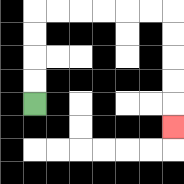{'start': '[1, 4]', 'end': '[7, 5]', 'path_directions': 'U,U,U,U,R,R,R,R,R,R,D,D,D,D,D', 'path_coordinates': '[[1, 4], [1, 3], [1, 2], [1, 1], [1, 0], [2, 0], [3, 0], [4, 0], [5, 0], [6, 0], [7, 0], [7, 1], [7, 2], [7, 3], [7, 4], [7, 5]]'}